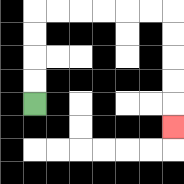{'start': '[1, 4]', 'end': '[7, 5]', 'path_directions': 'U,U,U,U,R,R,R,R,R,R,D,D,D,D,D', 'path_coordinates': '[[1, 4], [1, 3], [1, 2], [1, 1], [1, 0], [2, 0], [3, 0], [4, 0], [5, 0], [6, 0], [7, 0], [7, 1], [7, 2], [7, 3], [7, 4], [7, 5]]'}